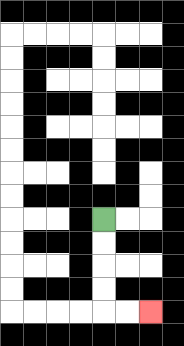{'start': '[4, 9]', 'end': '[6, 13]', 'path_directions': 'D,D,D,D,R,R', 'path_coordinates': '[[4, 9], [4, 10], [4, 11], [4, 12], [4, 13], [5, 13], [6, 13]]'}